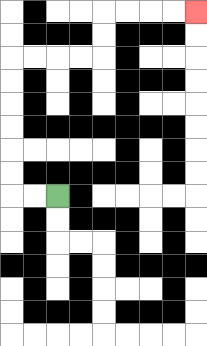{'start': '[2, 8]', 'end': '[8, 0]', 'path_directions': 'L,L,U,U,U,U,U,U,R,R,R,R,U,U,R,R,R,R', 'path_coordinates': '[[2, 8], [1, 8], [0, 8], [0, 7], [0, 6], [0, 5], [0, 4], [0, 3], [0, 2], [1, 2], [2, 2], [3, 2], [4, 2], [4, 1], [4, 0], [5, 0], [6, 0], [7, 0], [8, 0]]'}